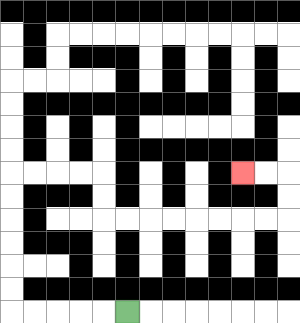{'start': '[5, 13]', 'end': '[10, 7]', 'path_directions': 'L,L,L,L,L,U,U,U,U,U,U,R,R,R,R,D,D,R,R,R,R,R,R,R,R,U,U,L,L', 'path_coordinates': '[[5, 13], [4, 13], [3, 13], [2, 13], [1, 13], [0, 13], [0, 12], [0, 11], [0, 10], [0, 9], [0, 8], [0, 7], [1, 7], [2, 7], [3, 7], [4, 7], [4, 8], [4, 9], [5, 9], [6, 9], [7, 9], [8, 9], [9, 9], [10, 9], [11, 9], [12, 9], [12, 8], [12, 7], [11, 7], [10, 7]]'}